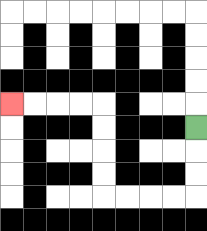{'start': '[8, 5]', 'end': '[0, 4]', 'path_directions': 'D,D,D,L,L,L,L,U,U,U,U,L,L,L,L', 'path_coordinates': '[[8, 5], [8, 6], [8, 7], [8, 8], [7, 8], [6, 8], [5, 8], [4, 8], [4, 7], [4, 6], [4, 5], [4, 4], [3, 4], [2, 4], [1, 4], [0, 4]]'}